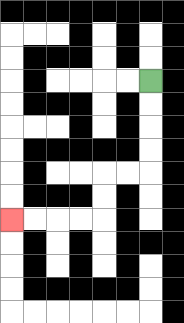{'start': '[6, 3]', 'end': '[0, 9]', 'path_directions': 'D,D,D,D,L,L,D,D,L,L,L,L', 'path_coordinates': '[[6, 3], [6, 4], [6, 5], [6, 6], [6, 7], [5, 7], [4, 7], [4, 8], [4, 9], [3, 9], [2, 9], [1, 9], [0, 9]]'}